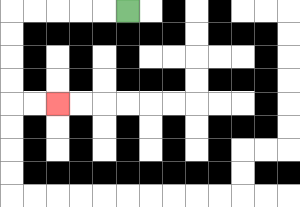{'start': '[5, 0]', 'end': '[2, 4]', 'path_directions': 'L,L,L,L,L,D,D,D,D,R,R', 'path_coordinates': '[[5, 0], [4, 0], [3, 0], [2, 0], [1, 0], [0, 0], [0, 1], [0, 2], [0, 3], [0, 4], [1, 4], [2, 4]]'}